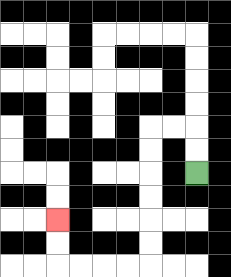{'start': '[8, 7]', 'end': '[2, 9]', 'path_directions': 'U,U,L,L,D,D,D,D,D,D,L,L,L,L,U,U', 'path_coordinates': '[[8, 7], [8, 6], [8, 5], [7, 5], [6, 5], [6, 6], [6, 7], [6, 8], [6, 9], [6, 10], [6, 11], [5, 11], [4, 11], [3, 11], [2, 11], [2, 10], [2, 9]]'}